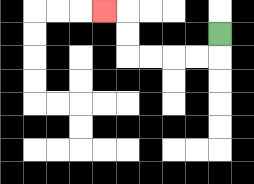{'start': '[9, 1]', 'end': '[4, 0]', 'path_directions': 'D,L,L,L,L,U,U,L', 'path_coordinates': '[[9, 1], [9, 2], [8, 2], [7, 2], [6, 2], [5, 2], [5, 1], [5, 0], [4, 0]]'}